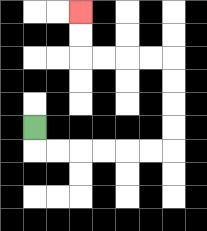{'start': '[1, 5]', 'end': '[3, 0]', 'path_directions': 'D,R,R,R,R,R,R,U,U,U,U,L,L,L,L,U,U', 'path_coordinates': '[[1, 5], [1, 6], [2, 6], [3, 6], [4, 6], [5, 6], [6, 6], [7, 6], [7, 5], [7, 4], [7, 3], [7, 2], [6, 2], [5, 2], [4, 2], [3, 2], [3, 1], [3, 0]]'}